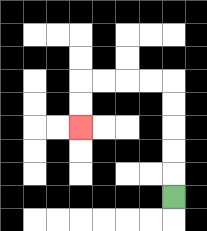{'start': '[7, 8]', 'end': '[3, 5]', 'path_directions': 'U,U,U,U,U,L,L,L,L,D,D', 'path_coordinates': '[[7, 8], [7, 7], [7, 6], [7, 5], [7, 4], [7, 3], [6, 3], [5, 3], [4, 3], [3, 3], [3, 4], [3, 5]]'}